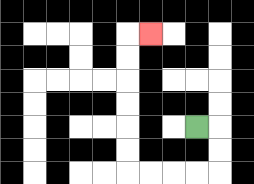{'start': '[8, 5]', 'end': '[6, 1]', 'path_directions': 'R,D,D,L,L,L,L,U,U,U,U,U,U,R', 'path_coordinates': '[[8, 5], [9, 5], [9, 6], [9, 7], [8, 7], [7, 7], [6, 7], [5, 7], [5, 6], [5, 5], [5, 4], [5, 3], [5, 2], [5, 1], [6, 1]]'}